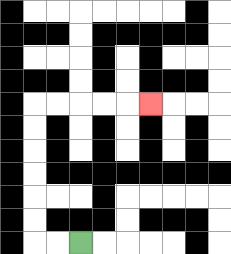{'start': '[3, 10]', 'end': '[6, 4]', 'path_directions': 'L,L,U,U,U,U,U,U,R,R,R,R,R', 'path_coordinates': '[[3, 10], [2, 10], [1, 10], [1, 9], [1, 8], [1, 7], [1, 6], [1, 5], [1, 4], [2, 4], [3, 4], [4, 4], [5, 4], [6, 4]]'}